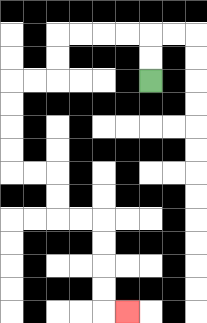{'start': '[6, 3]', 'end': '[5, 13]', 'path_directions': 'U,U,L,L,L,L,D,D,L,L,D,D,D,D,R,R,D,D,R,R,D,D,D,D,R', 'path_coordinates': '[[6, 3], [6, 2], [6, 1], [5, 1], [4, 1], [3, 1], [2, 1], [2, 2], [2, 3], [1, 3], [0, 3], [0, 4], [0, 5], [0, 6], [0, 7], [1, 7], [2, 7], [2, 8], [2, 9], [3, 9], [4, 9], [4, 10], [4, 11], [4, 12], [4, 13], [5, 13]]'}